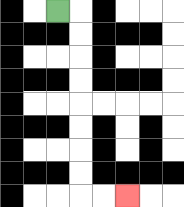{'start': '[2, 0]', 'end': '[5, 8]', 'path_directions': 'R,D,D,D,D,D,D,D,D,R,R', 'path_coordinates': '[[2, 0], [3, 0], [3, 1], [3, 2], [3, 3], [3, 4], [3, 5], [3, 6], [3, 7], [3, 8], [4, 8], [5, 8]]'}